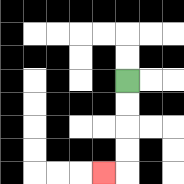{'start': '[5, 3]', 'end': '[4, 7]', 'path_directions': 'D,D,D,D,L', 'path_coordinates': '[[5, 3], [5, 4], [5, 5], [5, 6], [5, 7], [4, 7]]'}